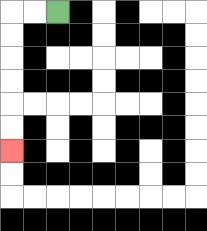{'start': '[2, 0]', 'end': '[0, 6]', 'path_directions': 'L,L,D,D,D,D,D,D', 'path_coordinates': '[[2, 0], [1, 0], [0, 0], [0, 1], [0, 2], [0, 3], [0, 4], [0, 5], [0, 6]]'}